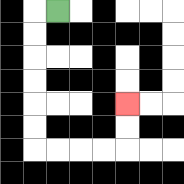{'start': '[2, 0]', 'end': '[5, 4]', 'path_directions': 'L,D,D,D,D,D,D,R,R,R,R,U,U', 'path_coordinates': '[[2, 0], [1, 0], [1, 1], [1, 2], [1, 3], [1, 4], [1, 5], [1, 6], [2, 6], [3, 6], [4, 6], [5, 6], [5, 5], [5, 4]]'}